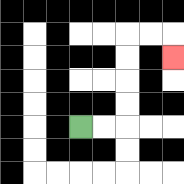{'start': '[3, 5]', 'end': '[7, 2]', 'path_directions': 'R,R,U,U,U,U,R,R,D', 'path_coordinates': '[[3, 5], [4, 5], [5, 5], [5, 4], [5, 3], [5, 2], [5, 1], [6, 1], [7, 1], [7, 2]]'}